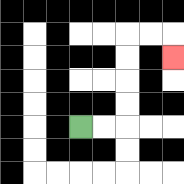{'start': '[3, 5]', 'end': '[7, 2]', 'path_directions': 'R,R,U,U,U,U,R,R,D', 'path_coordinates': '[[3, 5], [4, 5], [5, 5], [5, 4], [5, 3], [5, 2], [5, 1], [6, 1], [7, 1], [7, 2]]'}